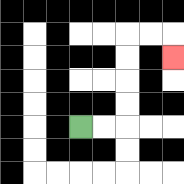{'start': '[3, 5]', 'end': '[7, 2]', 'path_directions': 'R,R,U,U,U,U,R,R,D', 'path_coordinates': '[[3, 5], [4, 5], [5, 5], [5, 4], [5, 3], [5, 2], [5, 1], [6, 1], [7, 1], [7, 2]]'}